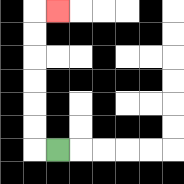{'start': '[2, 6]', 'end': '[2, 0]', 'path_directions': 'L,U,U,U,U,U,U,R', 'path_coordinates': '[[2, 6], [1, 6], [1, 5], [1, 4], [1, 3], [1, 2], [1, 1], [1, 0], [2, 0]]'}